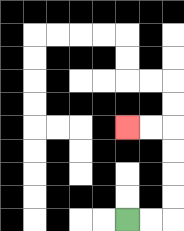{'start': '[5, 9]', 'end': '[5, 5]', 'path_directions': 'R,R,U,U,U,U,L,L', 'path_coordinates': '[[5, 9], [6, 9], [7, 9], [7, 8], [7, 7], [7, 6], [7, 5], [6, 5], [5, 5]]'}